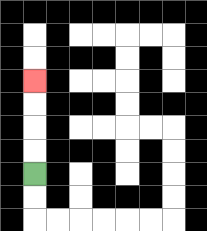{'start': '[1, 7]', 'end': '[1, 3]', 'path_directions': 'U,U,U,U', 'path_coordinates': '[[1, 7], [1, 6], [1, 5], [1, 4], [1, 3]]'}